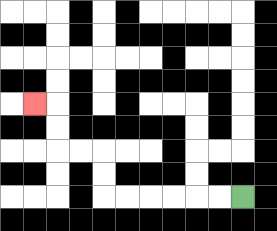{'start': '[10, 8]', 'end': '[1, 4]', 'path_directions': 'L,L,L,L,L,L,U,U,L,L,U,U,L', 'path_coordinates': '[[10, 8], [9, 8], [8, 8], [7, 8], [6, 8], [5, 8], [4, 8], [4, 7], [4, 6], [3, 6], [2, 6], [2, 5], [2, 4], [1, 4]]'}